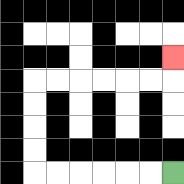{'start': '[7, 7]', 'end': '[7, 2]', 'path_directions': 'L,L,L,L,L,L,U,U,U,U,R,R,R,R,R,R,U', 'path_coordinates': '[[7, 7], [6, 7], [5, 7], [4, 7], [3, 7], [2, 7], [1, 7], [1, 6], [1, 5], [1, 4], [1, 3], [2, 3], [3, 3], [4, 3], [5, 3], [6, 3], [7, 3], [7, 2]]'}